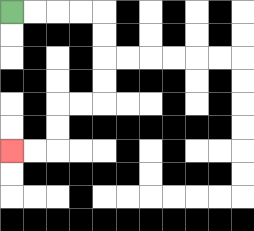{'start': '[0, 0]', 'end': '[0, 6]', 'path_directions': 'R,R,R,R,D,D,D,D,L,L,D,D,L,L', 'path_coordinates': '[[0, 0], [1, 0], [2, 0], [3, 0], [4, 0], [4, 1], [4, 2], [4, 3], [4, 4], [3, 4], [2, 4], [2, 5], [2, 6], [1, 6], [0, 6]]'}